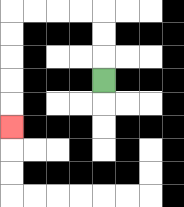{'start': '[4, 3]', 'end': '[0, 5]', 'path_directions': 'U,U,U,L,L,L,L,D,D,D,D,D', 'path_coordinates': '[[4, 3], [4, 2], [4, 1], [4, 0], [3, 0], [2, 0], [1, 0], [0, 0], [0, 1], [0, 2], [0, 3], [0, 4], [0, 5]]'}